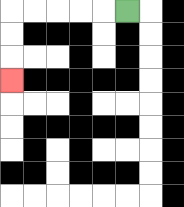{'start': '[5, 0]', 'end': '[0, 3]', 'path_directions': 'L,L,L,L,L,D,D,D', 'path_coordinates': '[[5, 0], [4, 0], [3, 0], [2, 0], [1, 0], [0, 0], [0, 1], [0, 2], [0, 3]]'}